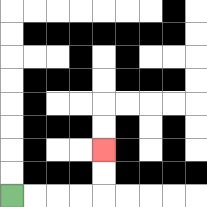{'start': '[0, 8]', 'end': '[4, 6]', 'path_directions': 'R,R,R,R,U,U', 'path_coordinates': '[[0, 8], [1, 8], [2, 8], [3, 8], [4, 8], [4, 7], [4, 6]]'}